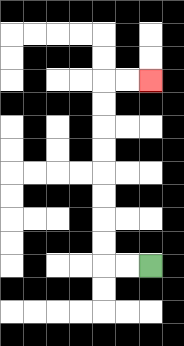{'start': '[6, 11]', 'end': '[6, 3]', 'path_directions': 'L,L,U,U,U,U,U,U,U,U,R,R', 'path_coordinates': '[[6, 11], [5, 11], [4, 11], [4, 10], [4, 9], [4, 8], [4, 7], [4, 6], [4, 5], [4, 4], [4, 3], [5, 3], [6, 3]]'}